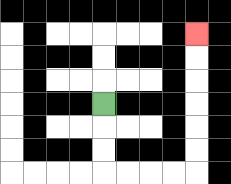{'start': '[4, 4]', 'end': '[8, 1]', 'path_directions': 'D,D,D,R,R,R,R,U,U,U,U,U,U', 'path_coordinates': '[[4, 4], [4, 5], [4, 6], [4, 7], [5, 7], [6, 7], [7, 7], [8, 7], [8, 6], [8, 5], [8, 4], [8, 3], [8, 2], [8, 1]]'}